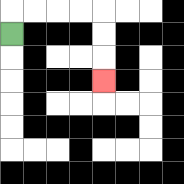{'start': '[0, 1]', 'end': '[4, 3]', 'path_directions': 'U,R,R,R,R,D,D,D', 'path_coordinates': '[[0, 1], [0, 0], [1, 0], [2, 0], [3, 0], [4, 0], [4, 1], [4, 2], [4, 3]]'}